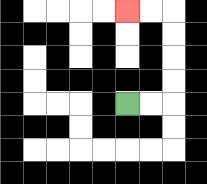{'start': '[5, 4]', 'end': '[5, 0]', 'path_directions': 'R,R,U,U,U,U,L,L', 'path_coordinates': '[[5, 4], [6, 4], [7, 4], [7, 3], [7, 2], [7, 1], [7, 0], [6, 0], [5, 0]]'}